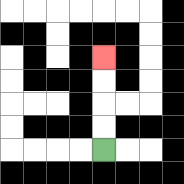{'start': '[4, 6]', 'end': '[4, 2]', 'path_directions': 'U,U,U,U', 'path_coordinates': '[[4, 6], [4, 5], [4, 4], [4, 3], [4, 2]]'}